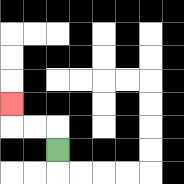{'start': '[2, 6]', 'end': '[0, 4]', 'path_directions': 'U,L,L,U', 'path_coordinates': '[[2, 6], [2, 5], [1, 5], [0, 5], [0, 4]]'}